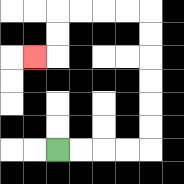{'start': '[2, 6]', 'end': '[1, 2]', 'path_directions': 'R,R,R,R,U,U,U,U,U,U,L,L,L,L,D,D,L', 'path_coordinates': '[[2, 6], [3, 6], [4, 6], [5, 6], [6, 6], [6, 5], [6, 4], [6, 3], [6, 2], [6, 1], [6, 0], [5, 0], [4, 0], [3, 0], [2, 0], [2, 1], [2, 2], [1, 2]]'}